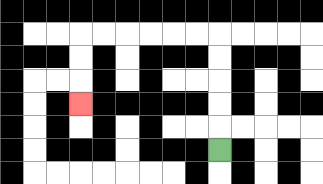{'start': '[9, 6]', 'end': '[3, 4]', 'path_directions': 'U,U,U,U,U,L,L,L,L,L,L,D,D,D', 'path_coordinates': '[[9, 6], [9, 5], [9, 4], [9, 3], [9, 2], [9, 1], [8, 1], [7, 1], [6, 1], [5, 1], [4, 1], [3, 1], [3, 2], [3, 3], [3, 4]]'}